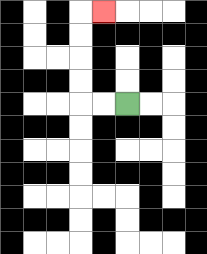{'start': '[5, 4]', 'end': '[4, 0]', 'path_directions': 'L,L,U,U,U,U,R', 'path_coordinates': '[[5, 4], [4, 4], [3, 4], [3, 3], [3, 2], [3, 1], [3, 0], [4, 0]]'}